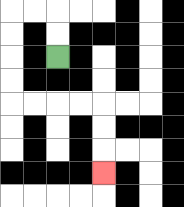{'start': '[2, 2]', 'end': '[4, 7]', 'path_directions': 'U,U,L,L,D,D,D,D,R,R,R,R,D,D,D', 'path_coordinates': '[[2, 2], [2, 1], [2, 0], [1, 0], [0, 0], [0, 1], [0, 2], [0, 3], [0, 4], [1, 4], [2, 4], [3, 4], [4, 4], [4, 5], [4, 6], [4, 7]]'}